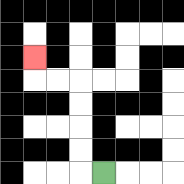{'start': '[4, 7]', 'end': '[1, 2]', 'path_directions': 'L,U,U,U,U,L,L,U', 'path_coordinates': '[[4, 7], [3, 7], [3, 6], [3, 5], [3, 4], [3, 3], [2, 3], [1, 3], [1, 2]]'}